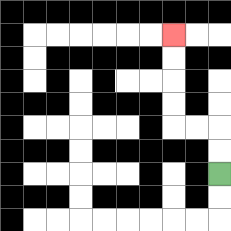{'start': '[9, 7]', 'end': '[7, 1]', 'path_directions': 'U,U,L,L,U,U,U,U', 'path_coordinates': '[[9, 7], [9, 6], [9, 5], [8, 5], [7, 5], [7, 4], [7, 3], [7, 2], [7, 1]]'}